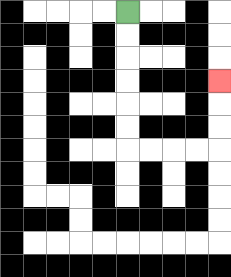{'start': '[5, 0]', 'end': '[9, 3]', 'path_directions': 'D,D,D,D,D,D,R,R,R,R,U,U,U', 'path_coordinates': '[[5, 0], [5, 1], [5, 2], [5, 3], [5, 4], [5, 5], [5, 6], [6, 6], [7, 6], [8, 6], [9, 6], [9, 5], [9, 4], [9, 3]]'}